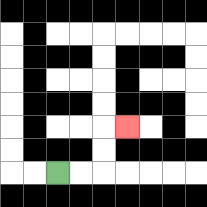{'start': '[2, 7]', 'end': '[5, 5]', 'path_directions': 'R,R,U,U,R', 'path_coordinates': '[[2, 7], [3, 7], [4, 7], [4, 6], [4, 5], [5, 5]]'}